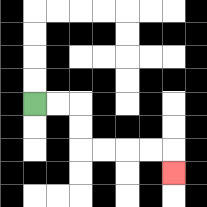{'start': '[1, 4]', 'end': '[7, 7]', 'path_directions': 'R,R,D,D,R,R,R,R,D', 'path_coordinates': '[[1, 4], [2, 4], [3, 4], [3, 5], [3, 6], [4, 6], [5, 6], [6, 6], [7, 6], [7, 7]]'}